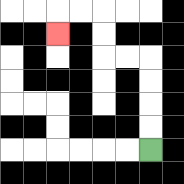{'start': '[6, 6]', 'end': '[2, 1]', 'path_directions': 'U,U,U,U,L,L,U,U,L,L,D', 'path_coordinates': '[[6, 6], [6, 5], [6, 4], [6, 3], [6, 2], [5, 2], [4, 2], [4, 1], [4, 0], [3, 0], [2, 0], [2, 1]]'}